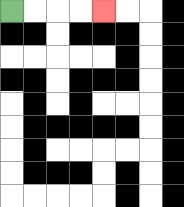{'start': '[0, 0]', 'end': '[4, 0]', 'path_directions': 'R,R,R,R', 'path_coordinates': '[[0, 0], [1, 0], [2, 0], [3, 0], [4, 0]]'}